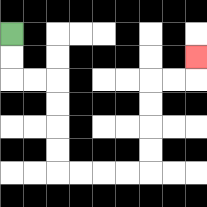{'start': '[0, 1]', 'end': '[8, 2]', 'path_directions': 'D,D,R,R,D,D,D,D,R,R,R,R,U,U,U,U,R,R,U', 'path_coordinates': '[[0, 1], [0, 2], [0, 3], [1, 3], [2, 3], [2, 4], [2, 5], [2, 6], [2, 7], [3, 7], [4, 7], [5, 7], [6, 7], [6, 6], [6, 5], [6, 4], [6, 3], [7, 3], [8, 3], [8, 2]]'}